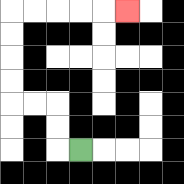{'start': '[3, 6]', 'end': '[5, 0]', 'path_directions': 'L,U,U,L,L,U,U,U,U,R,R,R,R,R', 'path_coordinates': '[[3, 6], [2, 6], [2, 5], [2, 4], [1, 4], [0, 4], [0, 3], [0, 2], [0, 1], [0, 0], [1, 0], [2, 0], [3, 0], [4, 0], [5, 0]]'}